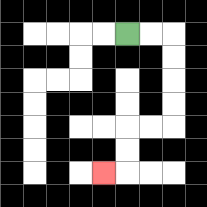{'start': '[5, 1]', 'end': '[4, 7]', 'path_directions': 'R,R,D,D,D,D,L,L,D,D,L', 'path_coordinates': '[[5, 1], [6, 1], [7, 1], [7, 2], [7, 3], [7, 4], [7, 5], [6, 5], [5, 5], [5, 6], [5, 7], [4, 7]]'}